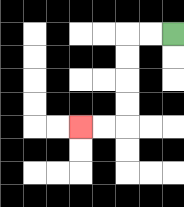{'start': '[7, 1]', 'end': '[3, 5]', 'path_directions': 'L,L,D,D,D,D,L,L', 'path_coordinates': '[[7, 1], [6, 1], [5, 1], [5, 2], [5, 3], [5, 4], [5, 5], [4, 5], [3, 5]]'}